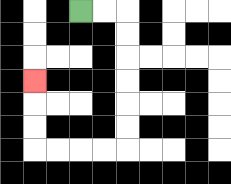{'start': '[3, 0]', 'end': '[1, 3]', 'path_directions': 'R,R,D,D,D,D,D,D,L,L,L,L,U,U,U', 'path_coordinates': '[[3, 0], [4, 0], [5, 0], [5, 1], [5, 2], [5, 3], [5, 4], [5, 5], [5, 6], [4, 6], [3, 6], [2, 6], [1, 6], [1, 5], [1, 4], [1, 3]]'}